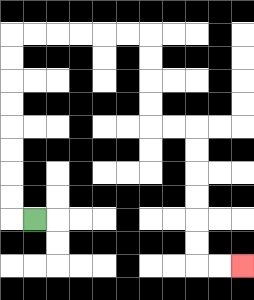{'start': '[1, 9]', 'end': '[10, 11]', 'path_directions': 'L,U,U,U,U,U,U,U,U,R,R,R,R,R,R,D,D,D,D,R,R,D,D,D,D,D,D,R,R', 'path_coordinates': '[[1, 9], [0, 9], [0, 8], [0, 7], [0, 6], [0, 5], [0, 4], [0, 3], [0, 2], [0, 1], [1, 1], [2, 1], [3, 1], [4, 1], [5, 1], [6, 1], [6, 2], [6, 3], [6, 4], [6, 5], [7, 5], [8, 5], [8, 6], [8, 7], [8, 8], [8, 9], [8, 10], [8, 11], [9, 11], [10, 11]]'}